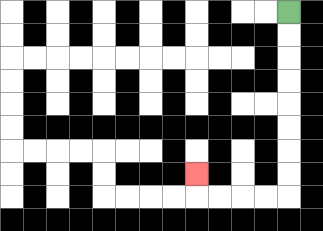{'start': '[12, 0]', 'end': '[8, 7]', 'path_directions': 'D,D,D,D,D,D,D,D,L,L,L,L,U', 'path_coordinates': '[[12, 0], [12, 1], [12, 2], [12, 3], [12, 4], [12, 5], [12, 6], [12, 7], [12, 8], [11, 8], [10, 8], [9, 8], [8, 8], [8, 7]]'}